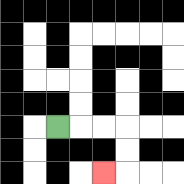{'start': '[2, 5]', 'end': '[4, 7]', 'path_directions': 'R,R,R,D,D,L', 'path_coordinates': '[[2, 5], [3, 5], [4, 5], [5, 5], [5, 6], [5, 7], [4, 7]]'}